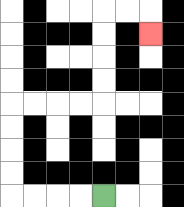{'start': '[4, 8]', 'end': '[6, 1]', 'path_directions': 'L,L,L,L,U,U,U,U,R,R,R,R,U,U,U,U,R,R,D', 'path_coordinates': '[[4, 8], [3, 8], [2, 8], [1, 8], [0, 8], [0, 7], [0, 6], [0, 5], [0, 4], [1, 4], [2, 4], [3, 4], [4, 4], [4, 3], [4, 2], [4, 1], [4, 0], [5, 0], [6, 0], [6, 1]]'}